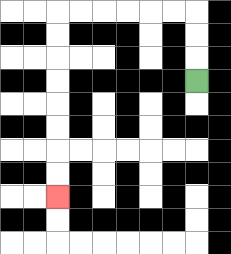{'start': '[8, 3]', 'end': '[2, 8]', 'path_directions': 'U,U,U,L,L,L,L,L,L,D,D,D,D,D,D,D,D', 'path_coordinates': '[[8, 3], [8, 2], [8, 1], [8, 0], [7, 0], [6, 0], [5, 0], [4, 0], [3, 0], [2, 0], [2, 1], [2, 2], [2, 3], [2, 4], [2, 5], [2, 6], [2, 7], [2, 8]]'}